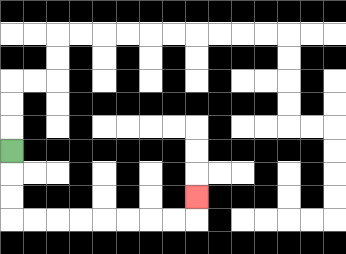{'start': '[0, 6]', 'end': '[8, 8]', 'path_directions': 'D,D,D,R,R,R,R,R,R,R,R,U', 'path_coordinates': '[[0, 6], [0, 7], [0, 8], [0, 9], [1, 9], [2, 9], [3, 9], [4, 9], [5, 9], [6, 9], [7, 9], [8, 9], [8, 8]]'}